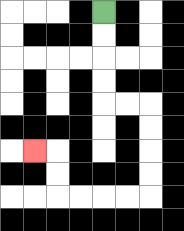{'start': '[4, 0]', 'end': '[1, 6]', 'path_directions': 'D,D,D,D,R,R,D,D,D,D,L,L,L,L,U,U,L', 'path_coordinates': '[[4, 0], [4, 1], [4, 2], [4, 3], [4, 4], [5, 4], [6, 4], [6, 5], [6, 6], [6, 7], [6, 8], [5, 8], [4, 8], [3, 8], [2, 8], [2, 7], [2, 6], [1, 6]]'}